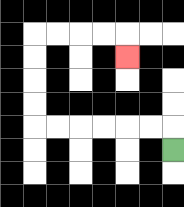{'start': '[7, 6]', 'end': '[5, 2]', 'path_directions': 'U,L,L,L,L,L,L,U,U,U,U,R,R,R,R,D', 'path_coordinates': '[[7, 6], [7, 5], [6, 5], [5, 5], [4, 5], [3, 5], [2, 5], [1, 5], [1, 4], [1, 3], [1, 2], [1, 1], [2, 1], [3, 1], [4, 1], [5, 1], [5, 2]]'}